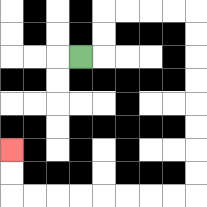{'start': '[3, 2]', 'end': '[0, 6]', 'path_directions': 'R,U,U,R,R,R,R,D,D,D,D,D,D,D,D,L,L,L,L,L,L,L,L,U,U', 'path_coordinates': '[[3, 2], [4, 2], [4, 1], [4, 0], [5, 0], [6, 0], [7, 0], [8, 0], [8, 1], [8, 2], [8, 3], [8, 4], [8, 5], [8, 6], [8, 7], [8, 8], [7, 8], [6, 8], [5, 8], [4, 8], [3, 8], [2, 8], [1, 8], [0, 8], [0, 7], [0, 6]]'}